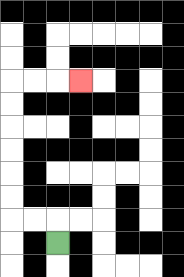{'start': '[2, 10]', 'end': '[3, 3]', 'path_directions': 'U,L,L,U,U,U,U,U,U,R,R,R', 'path_coordinates': '[[2, 10], [2, 9], [1, 9], [0, 9], [0, 8], [0, 7], [0, 6], [0, 5], [0, 4], [0, 3], [1, 3], [2, 3], [3, 3]]'}